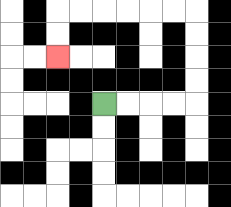{'start': '[4, 4]', 'end': '[2, 2]', 'path_directions': 'R,R,R,R,U,U,U,U,L,L,L,L,L,L,D,D', 'path_coordinates': '[[4, 4], [5, 4], [6, 4], [7, 4], [8, 4], [8, 3], [8, 2], [8, 1], [8, 0], [7, 0], [6, 0], [5, 0], [4, 0], [3, 0], [2, 0], [2, 1], [2, 2]]'}